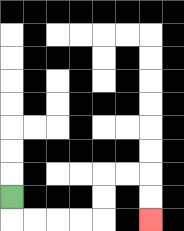{'start': '[0, 8]', 'end': '[6, 9]', 'path_directions': 'D,R,R,R,R,U,U,R,R,D,D', 'path_coordinates': '[[0, 8], [0, 9], [1, 9], [2, 9], [3, 9], [4, 9], [4, 8], [4, 7], [5, 7], [6, 7], [6, 8], [6, 9]]'}